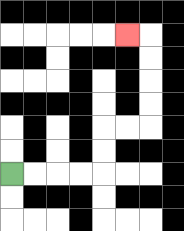{'start': '[0, 7]', 'end': '[5, 1]', 'path_directions': 'R,R,R,R,U,U,R,R,U,U,U,U,L', 'path_coordinates': '[[0, 7], [1, 7], [2, 7], [3, 7], [4, 7], [4, 6], [4, 5], [5, 5], [6, 5], [6, 4], [6, 3], [6, 2], [6, 1], [5, 1]]'}